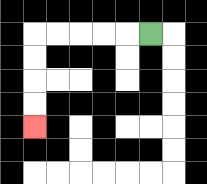{'start': '[6, 1]', 'end': '[1, 5]', 'path_directions': 'L,L,L,L,L,D,D,D,D', 'path_coordinates': '[[6, 1], [5, 1], [4, 1], [3, 1], [2, 1], [1, 1], [1, 2], [1, 3], [1, 4], [1, 5]]'}